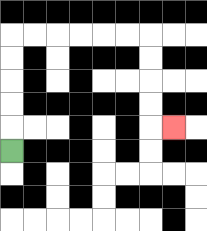{'start': '[0, 6]', 'end': '[7, 5]', 'path_directions': 'U,U,U,U,U,R,R,R,R,R,R,D,D,D,D,R', 'path_coordinates': '[[0, 6], [0, 5], [0, 4], [0, 3], [0, 2], [0, 1], [1, 1], [2, 1], [3, 1], [4, 1], [5, 1], [6, 1], [6, 2], [6, 3], [6, 4], [6, 5], [7, 5]]'}